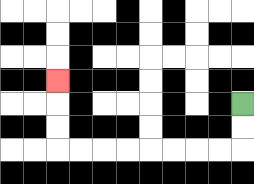{'start': '[10, 4]', 'end': '[2, 3]', 'path_directions': 'D,D,L,L,L,L,L,L,L,L,U,U,U', 'path_coordinates': '[[10, 4], [10, 5], [10, 6], [9, 6], [8, 6], [7, 6], [6, 6], [5, 6], [4, 6], [3, 6], [2, 6], [2, 5], [2, 4], [2, 3]]'}